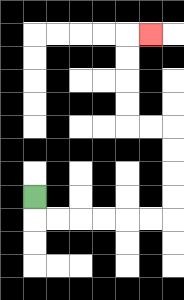{'start': '[1, 8]', 'end': '[6, 1]', 'path_directions': 'D,R,R,R,R,R,R,U,U,U,U,L,L,U,U,U,U,R', 'path_coordinates': '[[1, 8], [1, 9], [2, 9], [3, 9], [4, 9], [5, 9], [6, 9], [7, 9], [7, 8], [7, 7], [7, 6], [7, 5], [6, 5], [5, 5], [5, 4], [5, 3], [5, 2], [5, 1], [6, 1]]'}